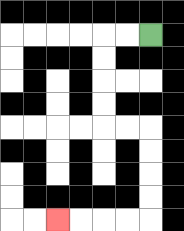{'start': '[6, 1]', 'end': '[2, 9]', 'path_directions': 'L,L,D,D,D,D,R,R,D,D,D,D,L,L,L,L', 'path_coordinates': '[[6, 1], [5, 1], [4, 1], [4, 2], [4, 3], [4, 4], [4, 5], [5, 5], [6, 5], [6, 6], [6, 7], [6, 8], [6, 9], [5, 9], [4, 9], [3, 9], [2, 9]]'}